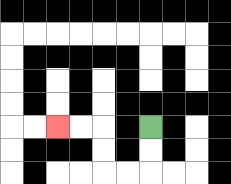{'start': '[6, 5]', 'end': '[2, 5]', 'path_directions': 'D,D,L,L,U,U,L,L', 'path_coordinates': '[[6, 5], [6, 6], [6, 7], [5, 7], [4, 7], [4, 6], [4, 5], [3, 5], [2, 5]]'}